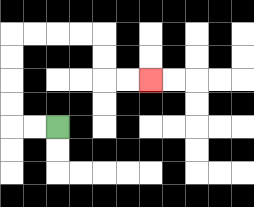{'start': '[2, 5]', 'end': '[6, 3]', 'path_directions': 'L,L,U,U,U,U,R,R,R,R,D,D,R,R', 'path_coordinates': '[[2, 5], [1, 5], [0, 5], [0, 4], [0, 3], [0, 2], [0, 1], [1, 1], [2, 1], [3, 1], [4, 1], [4, 2], [4, 3], [5, 3], [6, 3]]'}